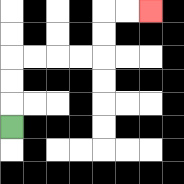{'start': '[0, 5]', 'end': '[6, 0]', 'path_directions': 'U,U,U,R,R,R,R,U,U,R,R', 'path_coordinates': '[[0, 5], [0, 4], [0, 3], [0, 2], [1, 2], [2, 2], [3, 2], [4, 2], [4, 1], [4, 0], [5, 0], [6, 0]]'}